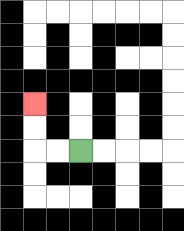{'start': '[3, 6]', 'end': '[1, 4]', 'path_directions': 'L,L,U,U', 'path_coordinates': '[[3, 6], [2, 6], [1, 6], [1, 5], [1, 4]]'}